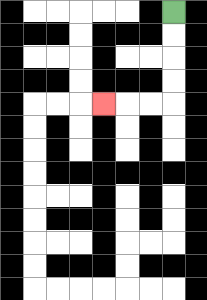{'start': '[7, 0]', 'end': '[4, 4]', 'path_directions': 'D,D,D,D,L,L,L', 'path_coordinates': '[[7, 0], [7, 1], [7, 2], [7, 3], [7, 4], [6, 4], [5, 4], [4, 4]]'}